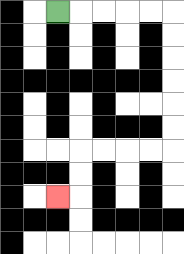{'start': '[2, 0]', 'end': '[2, 8]', 'path_directions': 'R,R,R,R,R,D,D,D,D,D,D,L,L,L,L,D,D,L', 'path_coordinates': '[[2, 0], [3, 0], [4, 0], [5, 0], [6, 0], [7, 0], [7, 1], [7, 2], [7, 3], [7, 4], [7, 5], [7, 6], [6, 6], [5, 6], [4, 6], [3, 6], [3, 7], [3, 8], [2, 8]]'}